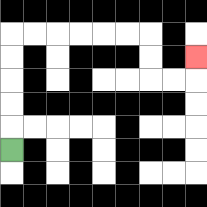{'start': '[0, 6]', 'end': '[8, 2]', 'path_directions': 'U,U,U,U,U,R,R,R,R,R,R,D,D,R,R,U', 'path_coordinates': '[[0, 6], [0, 5], [0, 4], [0, 3], [0, 2], [0, 1], [1, 1], [2, 1], [3, 1], [4, 1], [5, 1], [6, 1], [6, 2], [6, 3], [7, 3], [8, 3], [8, 2]]'}